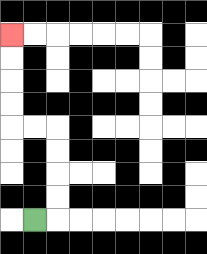{'start': '[1, 9]', 'end': '[0, 1]', 'path_directions': 'R,U,U,U,U,L,L,U,U,U,U', 'path_coordinates': '[[1, 9], [2, 9], [2, 8], [2, 7], [2, 6], [2, 5], [1, 5], [0, 5], [0, 4], [0, 3], [0, 2], [0, 1]]'}